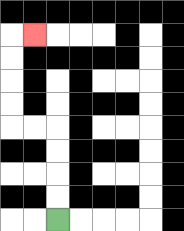{'start': '[2, 9]', 'end': '[1, 1]', 'path_directions': 'U,U,U,U,L,L,U,U,U,U,R', 'path_coordinates': '[[2, 9], [2, 8], [2, 7], [2, 6], [2, 5], [1, 5], [0, 5], [0, 4], [0, 3], [0, 2], [0, 1], [1, 1]]'}